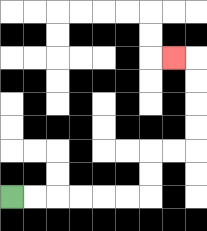{'start': '[0, 8]', 'end': '[7, 2]', 'path_directions': 'R,R,R,R,R,R,U,U,R,R,U,U,U,U,L', 'path_coordinates': '[[0, 8], [1, 8], [2, 8], [3, 8], [4, 8], [5, 8], [6, 8], [6, 7], [6, 6], [7, 6], [8, 6], [8, 5], [8, 4], [8, 3], [8, 2], [7, 2]]'}